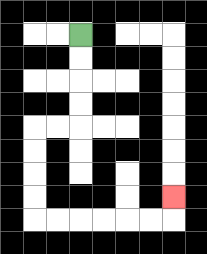{'start': '[3, 1]', 'end': '[7, 8]', 'path_directions': 'D,D,D,D,L,L,D,D,D,D,R,R,R,R,R,R,U', 'path_coordinates': '[[3, 1], [3, 2], [3, 3], [3, 4], [3, 5], [2, 5], [1, 5], [1, 6], [1, 7], [1, 8], [1, 9], [2, 9], [3, 9], [4, 9], [5, 9], [6, 9], [7, 9], [7, 8]]'}